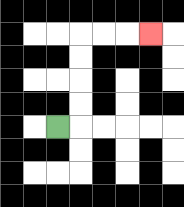{'start': '[2, 5]', 'end': '[6, 1]', 'path_directions': 'R,U,U,U,U,R,R,R', 'path_coordinates': '[[2, 5], [3, 5], [3, 4], [3, 3], [3, 2], [3, 1], [4, 1], [5, 1], [6, 1]]'}